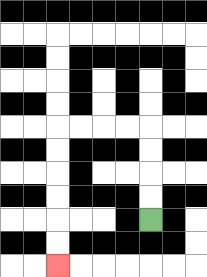{'start': '[6, 9]', 'end': '[2, 11]', 'path_directions': 'U,U,U,U,L,L,L,L,D,D,D,D,D,D', 'path_coordinates': '[[6, 9], [6, 8], [6, 7], [6, 6], [6, 5], [5, 5], [4, 5], [3, 5], [2, 5], [2, 6], [2, 7], [2, 8], [2, 9], [2, 10], [2, 11]]'}